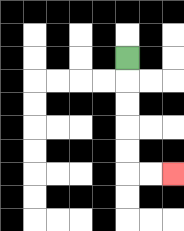{'start': '[5, 2]', 'end': '[7, 7]', 'path_directions': 'D,D,D,D,D,R,R', 'path_coordinates': '[[5, 2], [5, 3], [5, 4], [5, 5], [5, 6], [5, 7], [6, 7], [7, 7]]'}